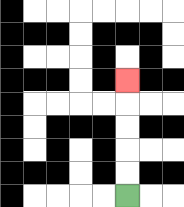{'start': '[5, 8]', 'end': '[5, 3]', 'path_directions': 'U,U,U,U,U', 'path_coordinates': '[[5, 8], [5, 7], [5, 6], [5, 5], [5, 4], [5, 3]]'}